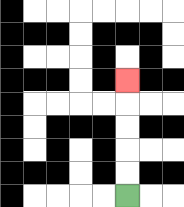{'start': '[5, 8]', 'end': '[5, 3]', 'path_directions': 'U,U,U,U,U', 'path_coordinates': '[[5, 8], [5, 7], [5, 6], [5, 5], [5, 4], [5, 3]]'}